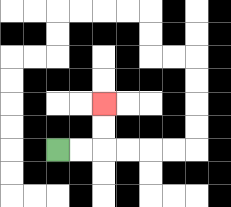{'start': '[2, 6]', 'end': '[4, 4]', 'path_directions': 'R,R,U,U', 'path_coordinates': '[[2, 6], [3, 6], [4, 6], [4, 5], [4, 4]]'}